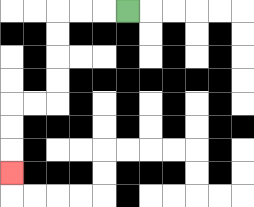{'start': '[5, 0]', 'end': '[0, 7]', 'path_directions': 'L,L,L,D,D,D,D,L,L,D,D,D', 'path_coordinates': '[[5, 0], [4, 0], [3, 0], [2, 0], [2, 1], [2, 2], [2, 3], [2, 4], [1, 4], [0, 4], [0, 5], [0, 6], [0, 7]]'}